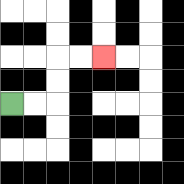{'start': '[0, 4]', 'end': '[4, 2]', 'path_directions': 'R,R,U,U,R,R', 'path_coordinates': '[[0, 4], [1, 4], [2, 4], [2, 3], [2, 2], [3, 2], [4, 2]]'}